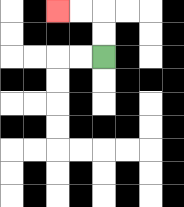{'start': '[4, 2]', 'end': '[2, 0]', 'path_directions': 'U,U,L,L', 'path_coordinates': '[[4, 2], [4, 1], [4, 0], [3, 0], [2, 0]]'}